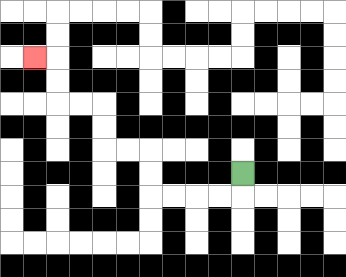{'start': '[10, 7]', 'end': '[1, 2]', 'path_directions': 'D,L,L,L,L,U,U,L,L,U,U,L,L,U,U,L', 'path_coordinates': '[[10, 7], [10, 8], [9, 8], [8, 8], [7, 8], [6, 8], [6, 7], [6, 6], [5, 6], [4, 6], [4, 5], [4, 4], [3, 4], [2, 4], [2, 3], [2, 2], [1, 2]]'}